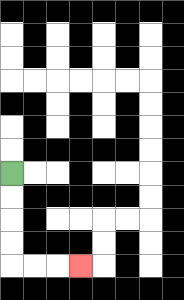{'start': '[0, 7]', 'end': '[3, 11]', 'path_directions': 'D,D,D,D,R,R,R', 'path_coordinates': '[[0, 7], [0, 8], [0, 9], [0, 10], [0, 11], [1, 11], [2, 11], [3, 11]]'}